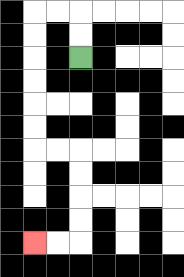{'start': '[3, 2]', 'end': '[1, 10]', 'path_directions': 'U,U,L,L,D,D,D,D,D,D,R,R,D,D,D,D,L,L', 'path_coordinates': '[[3, 2], [3, 1], [3, 0], [2, 0], [1, 0], [1, 1], [1, 2], [1, 3], [1, 4], [1, 5], [1, 6], [2, 6], [3, 6], [3, 7], [3, 8], [3, 9], [3, 10], [2, 10], [1, 10]]'}